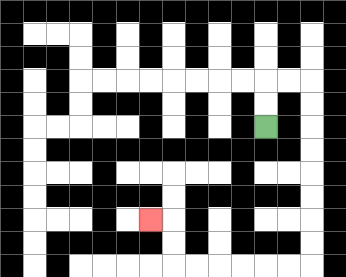{'start': '[11, 5]', 'end': '[6, 9]', 'path_directions': 'U,U,R,R,D,D,D,D,D,D,D,D,L,L,L,L,L,L,U,U,L', 'path_coordinates': '[[11, 5], [11, 4], [11, 3], [12, 3], [13, 3], [13, 4], [13, 5], [13, 6], [13, 7], [13, 8], [13, 9], [13, 10], [13, 11], [12, 11], [11, 11], [10, 11], [9, 11], [8, 11], [7, 11], [7, 10], [7, 9], [6, 9]]'}